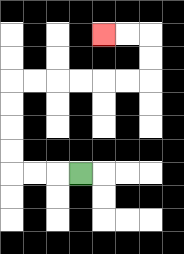{'start': '[3, 7]', 'end': '[4, 1]', 'path_directions': 'L,L,L,U,U,U,U,R,R,R,R,R,R,U,U,L,L', 'path_coordinates': '[[3, 7], [2, 7], [1, 7], [0, 7], [0, 6], [0, 5], [0, 4], [0, 3], [1, 3], [2, 3], [3, 3], [4, 3], [5, 3], [6, 3], [6, 2], [6, 1], [5, 1], [4, 1]]'}